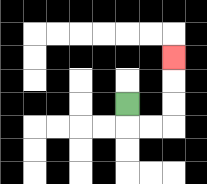{'start': '[5, 4]', 'end': '[7, 2]', 'path_directions': 'D,R,R,U,U,U', 'path_coordinates': '[[5, 4], [5, 5], [6, 5], [7, 5], [7, 4], [7, 3], [7, 2]]'}